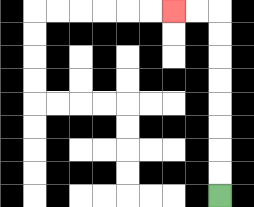{'start': '[9, 8]', 'end': '[7, 0]', 'path_directions': 'U,U,U,U,U,U,U,U,L,L', 'path_coordinates': '[[9, 8], [9, 7], [9, 6], [9, 5], [9, 4], [9, 3], [9, 2], [9, 1], [9, 0], [8, 0], [7, 0]]'}